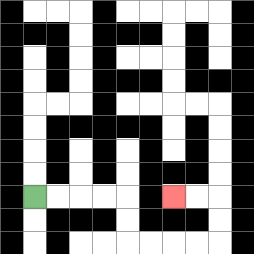{'start': '[1, 8]', 'end': '[7, 8]', 'path_directions': 'R,R,R,R,D,D,R,R,R,R,U,U,L,L', 'path_coordinates': '[[1, 8], [2, 8], [3, 8], [4, 8], [5, 8], [5, 9], [5, 10], [6, 10], [7, 10], [8, 10], [9, 10], [9, 9], [9, 8], [8, 8], [7, 8]]'}